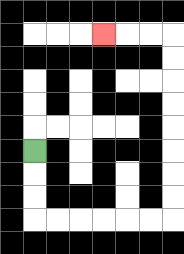{'start': '[1, 6]', 'end': '[4, 1]', 'path_directions': 'D,D,D,R,R,R,R,R,R,U,U,U,U,U,U,U,U,L,L,L', 'path_coordinates': '[[1, 6], [1, 7], [1, 8], [1, 9], [2, 9], [3, 9], [4, 9], [5, 9], [6, 9], [7, 9], [7, 8], [7, 7], [7, 6], [7, 5], [7, 4], [7, 3], [7, 2], [7, 1], [6, 1], [5, 1], [4, 1]]'}